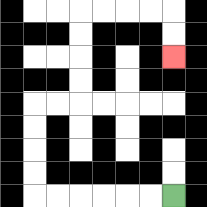{'start': '[7, 8]', 'end': '[7, 2]', 'path_directions': 'L,L,L,L,L,L,U,U,U,U,R,R,U,U,U,U,R,R,R,R,D,D', 'path_coordinates': '[[7, 8], [6, 8], [5, 8], [4, 8], [3, 8], [2, 8], [1, 8], [1, 7], [1, 6], [1, 5], [1, 4], [2, 4], [3, 4], [3, 3], [3, 2], [3, 1], [3, 0], [4, 0], [5, 0], [6, 0], [7, 0], [7, 1], [7, 2]]'}